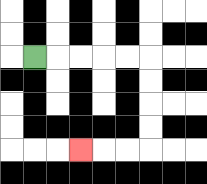{'start': '[1, 2]', 'end': '[3, 6]', 'path_directions': 'R,R,R,R,R,D,D,D,D,L,L,L', 'path_coordinates': '[[1, 2], [2, 2], [3, 2], [4, 2], [5, 2], [6, 2], [6, 3], [6, 4], [6, 5], [6, 6], [5, 6], [4, 6], [3, 6]]'}